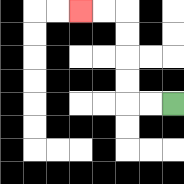{'start': '[7, 4]', 'end': '[3, 0]', 'path_directions': 'L,L,U,U,U,U,L,L', 'path_coordinates': '[[7, 4], [6, 4], [5, 4], [5, 3], [5, 2], [5, 1], [5, 0], [4, 0], [3, 0]]'}